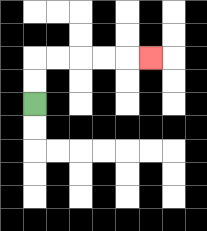{'start': '[1, 4]', 'end': '[6, 2]', 'path_directions': 'U,U,R,R,R,R,R', 'path_coordinates': '[[1, 4], [1, 3], [1, 2], [2, 2], [3, 2], [4, 2], [5, 2], [6, 2]]'}